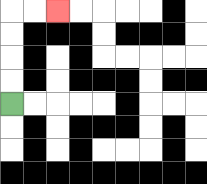{'start': '[0, 4]', 'end': '[2, 0]', 'path_directions': 'U,U,U,U,R,R', 'path_coordinates': '[[0, 4], [0, 3], [0, 2], [0, 1], [0, 0], [1, 0], [2, 0]]'}